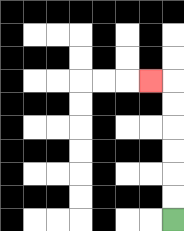{'start': '[7, 9]', 'end': '[6, 3]', 'path_directions': 'U,U,U,U,U,U,L', 'path_coordinates': '[[7, 9], [7, 8], [7, 7], [7, 6], [7, 5], [7, 4], [7, 3], [6, 3]]'}